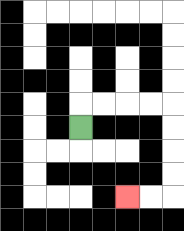{'start': '[3, 5]', 'end': '[5, 8]', 'path_directions': 'U,R,R,R,R,D,D,D,D,L,L', 'path_coordinates': '[[3, 5], [3, 4], [4, 4], [5, 4], [6, 4], [7, 4], [7, 5], [7, 6], [7, 7], [7, 8], [6, 8], [5, 8]]'}